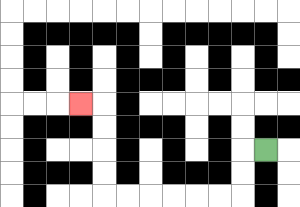{'start': '[11, 6]', 'end': '[3, 4]', 'path_directions': 'L,D,D,L,L,L,L,L,L,U,U,U,U,L', 'path_coordinates': '[[11, 6], [10, 6], [10, 7], [10, 8], [9, 8], [8, 8], [7, 8], [6, 8], [5, 8], [4, 8], [4, 7], [4, 6], [4, 5], [4, 4], [3, 4]]'}